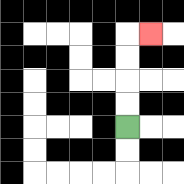{'start': '[5, 5]', 'end': '[6, 1]', 'path_directions': 'U,U,U,U,R', 'path_coordinates': '[[5, 5], [5, 4], [5, 3], [5, 2], [5, 1], [6, 1]]'}